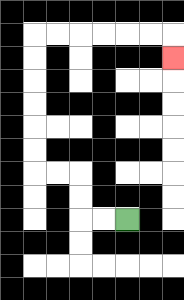{'start': '[5, 9]', 'end': '[7, 2]', 'path_directions': 'L,L,U,U,L,L,U,U,U,U,U,U,R,R,R,R,R,R,D', 'path_coordinates': '[[5, 9], [4, 9], [3, 9], [3, 8], [3, 7], [2, 7], [1, 7], [1, 6], [1, 5], [1, 4], [1, 3], [1, 2], [1, 1], [2, 1], [3, 1], [4, 1], [5, 1], [6, 1], [7, 1], [7, 2]]'}